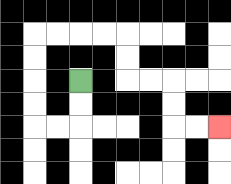{'start': '[3, 3]', 'end': '[9, 5]', 'path_directions': 'D,D,L,L,U,U,U,U,R,R,R,R,D,D,R,R,D,D,R,R', 'path_coordinates': '[[3, 3], [3, 4], [3, 5], [2, 5], [1, 5], [1, 4], [1, 3], [1, 2], [1, 1], [2, 1], [3, 1], [4, 1], [5, 1], [5, 2], [5, 3], [6, 3], [7, 3], [7, 4], [7, 5], [8, 5], [9, 5]]'}